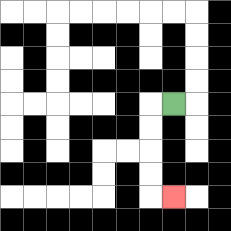{'start': '[7, 4]', 'end': '[7, 8]', 'path_directions': 'L,D,D,D,D,R', 'path_coordinates': '[[7, 4], [6, 4], [6, 5], [6, 6], [6, 7], [6, 8], [7, 8]]'}